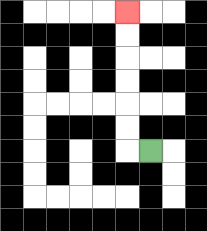{'start': '[6, 6]', 'end': '[5, 0]', 'path_directions': 'L,U,U,U,U,U,U', 'path_coordinates': '[[6, 6], [5, 6], [5, 5], [5, 4], [5, 3], [5, 2], [5, 1], [5, 0]]'}